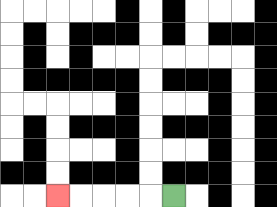{'start': '[7, 8]', 'end': '[2, 8]', 'path_directions': 'L,L,L,L,L', 'path_coordinates': '[[7, 8], [6, 8], [5, 8], [4, 8], [3, 8], [2, 8]]'}